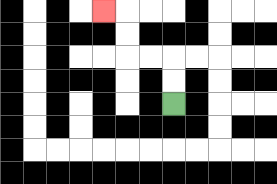{'start': '[7, 4]', 'end': '[4, 0]', 'path_directions': 'U,U,L,L,U,U,L', 'path_coordinates': '[[7, 4], [7, 3], [7, 2], [6, 2], [5, 2], [5, 1], [5, 0], [4, 0]]'}